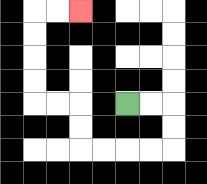{'start': '[5, 4]', 'end': '[3, 0]', 'path_directions': 'R,R,D,D,L,L,L,L,U,U,L,L,U,U,U,U,R,R', 'path_coordinates': '[[5, 4], [6, 4], [7, 4], [7, 5], [7, 6], [6, 6], [5, 6], [4, 6], [3, 6], [3, 5], [3, 4], [2, 4], [1, 4], [1, 3], [1, 2], [1, 1], [1, 0], [2, 0], [3, 0]]'}